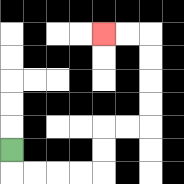{'start': '[0, 6]', 'end': '[4, 1]', 'path_directions': 'D,R,R,R,R,U,U,R,R,U,U,U,U,L,L', 'path_coordinates': '[[0, 6], [0, 7], [1, 7], [2, 7], [3, 7], [4, 7], [4, 6], [4, 5], [5, 5], [6, 5], [6, 4], [6, 3], [6, 2], [6, 1], [5, 1], [4, 1]]'}